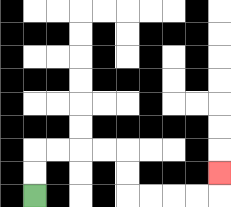{'start': '[1, 8]', 'end': '[9, 7]', 'path_directions': 'U,U,R,R,R,R,D,D,R,R,R,R,U', 'path_coordinates': '[[1, 8], [1, 7], [1, 6], [2, 6], [3, 6], [4, 6], [5, 6], [5, 7], [5, 8], [6, 8], [7, 8], [8, 8], [9, 8], [9, 7]]'}